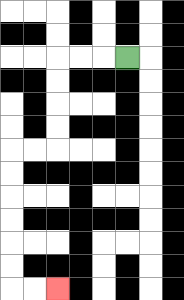{'start': '[5, 2]', 'end': '[2, 12]', 'path_directions': 'L,L,L,D,D,D,D,L,L,D,D,D,D,D,D,R,R', 'path_coordinates': '[[5, 2], [4, 2], [3, 2], [2, 2], [2, 3], [2, 4], [2, 5], [2, 6], [1, 6], [0, 6], [0, 7], [0, 8], [0, 9], [0, 10], [0, 11], [0, 12], [1, 12], [2, 12]]'}